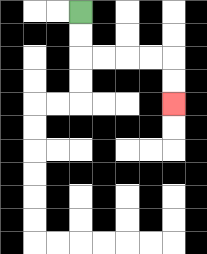{'start': '[3, 0]', 'end': '[7, 4]', 'path_directions': 'D,D,R,R,R,R,D,D', 'path_coordinates': '[[3, 0], [3, 1], [3, 2], [4, 2], [5, 2], [6, 2], [7, 2], [7, 3], [7, 4]]'}